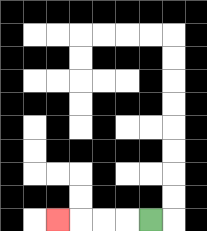{'start': '[6, 9]', 'end': '[2, 9]', 'path_directions': 'L,L,L,L', 'path_coordinates': '[[6, 9], [5, 9], [4, 9], [3, 9], [2, 9]]'}